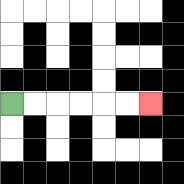{'start': '[0, 4]', 'end': '[6, 4]', 'path_directions': 'R,R,R,R,R,R', 'path_coordinates': '[[0, 4], [1, 4], [2, 4], [3, 4], [4, 4], [5, 4], [6, 4]]'}